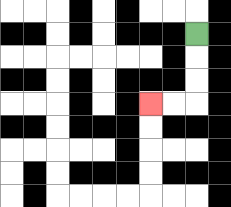{'start': '[8, 1]', 'end': '[6, 4]', 'path_directions': 'D,D,D,L,L', 'path_coordinates': '[[8, 1], [8, 2], [8, 3], [8, 4], [7, 4], [6, 4]]'}